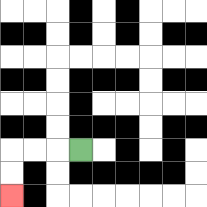{'start': '[3, 6]', 'end': '[0, 8]', 'path_directions': 'L,L,L,D,D', 'path_coordinates': '[[3, 6], [2, 6], [1, 6], [0, 6], [0, 7], [0, 8]]'}